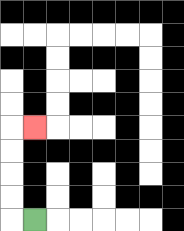{'start': '[1, 9]', 'end': '[1, 5]', 'path_directions': 'L,U,U,U,U,R', 'path_coordinates': '[[1, 9], [0, 9], [0, 8], [0, 7], [0, 6], [0, 5], [1, 5]]'}